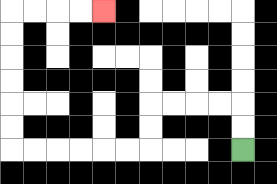{'start': '[10, 6]', 'end': '[4, 0]', 'path_directions': 'U,U,L,L,L,L,D,D,L,L,L,L,L,L,U,U,U,U,U,U,R,R,R,R', 'path_coordinates': '[[10, 6], [10, 5], [10, 4], [9, 4], [8, 4], [7, 4], [6, 4], [6, 5], [6, 6], [5, 6], [4, 6], [3, 6], [2, 6], [1, 6], [0, 6], [0, 5], [0, 4], [0, 3], [0, 2], [0, 1], [0, 0], [1, 0], [2, 0], [3, 0], [4, 0]]'}